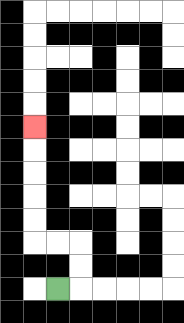{'start': '[2, 12]', 'end': '[1, 5]', 'path_directions': 'R,U,U,L,L,U,U,U,U,U', 'path_coordinates': '[[2, 12], [3, 12], [3, 11], [3, 10], [2, 10], [1, 10], [1, 9], [1, 8], [1, 7], [1, 6], [1, 5]]'}